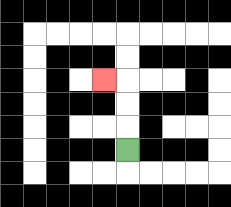{'start': '[5, 6]', 'end': '[4, 3]', 'path_directions': 'U,U,U,L', 'path_coordinates': '[[5, 6], [5, 5], [5, 4], [5, 3], [4, 3]]'}